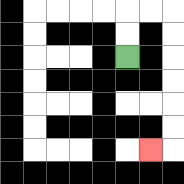{'start': '[5, 2]', 'end': '[6, 6]', 'path_directions': 'U,U,R,R,D,D,D,D,D,D,L', 'path_coordinates': '[[5, 2], [5, 1], [5, 0], [6, 0], [7, 0], [7, 1], [7, 2], [7, 3], [7, 4], [7, 5], [7, 6], [6, 6]]'}